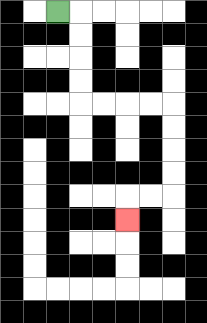{'start': '[2, 0]', 'end': '[5, 9]', 'path_directions': 'R,D,D,D,D,R,R,R,R,D,D,D,D,L,L,D', 'path_coordinates': '[[2, 0], [3, 0], [3, 1], [3, 2], [3, 3], [3, 4], [4, 4], [5, 4], [6, 4], [7, 4], [7, 5], [7, 6], [7, 7], [7, 8], [6, 8], [5, 8], [5, 9]]'}